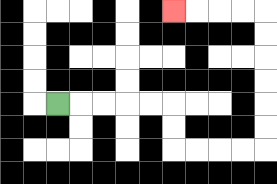{'start': '[2, 4]', 'end': '[7, 0]', 'path_directions': 'R,R,R,R,R,D,D,R,R,R,R,U,U,U,U,U,U,L,L,L,L', 'path_coordinates': '[[2, 4], [3, 4], [4, 4], [5, 4], [6, 4], [7, 4], [7, 5], [7, 6], [8, 6], [9, 6], [10, 6], [11, 6], [11, 5], [11, 4], [11, 3], [11, 2], [11, 1], [11, 0], [10, 0], [9, 0], [8, 0], [7, 0]]'}